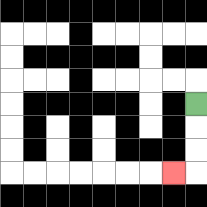{'start': '[8, 4]', 'end': '[7, 7]', 'path_directions': 'D,D,D,L', 'path_coordinates': '[[8, 4], [8, 5], [8, 6], [8, 7], [7, 7]]'}